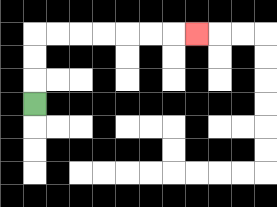{'start': '[1, 4]', 'end': '[8, 1]', 'path_directions': 'U,U,U,R,R,R,R,R,R,R', 'path_coordinates': '[[1, 4], [1, 3], [1, 2], [1, 1], [2, 1], [3, 1], [4, 1], [5, 1], [6, 1], [7, 1], [8, 1]]'}